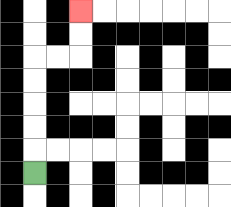{'start': '[1, 7]', 'end': '[3, 0]', 'path_directions': 'U,U,U,U,U,R,R,U,U', 'path_coordinates': '[[1, 7], [1, 6], [1, 5], [1, 4], [1, 3], [1, 2], [2, 2], [3, 2], [3, 1], [3, 0]]'}